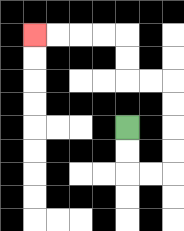{'start': '[5, 5]', 'end': '[1, 1]', 'path_directions': 'D,D,R,R,U,U,U,U,L,L,U,U,L,L,L,L', 'path_coordinates': '[[5, 5], [5, 6], [5, 7], [6, 7], [7, 7], [7, 6], [7, 5], [7, 4], [7, 3], [6, 3], [5, 3], [5, 2], [5, 1], [4, 1], [3, 1], [2, 1], [1, 1]]'}